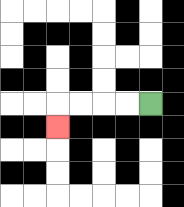{'start': '[6, 4]', 'end': '[2, 5]', 'path_directions': 'L,L,L,L,D', 'path_coordinates': '[[6, 4], [5, 4], [4, 4], [3, 4], [2, 4], [2, 5]]'}